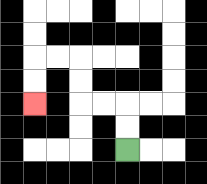{'start': '[5, 6]', 'end': '[1, 4]', 'path_directions': 'U,U,L,L,U,U,L,L,D,D', 'path_coordinates': '[[5, 6], [5, 5], [5, 4], [4, 4], [3, 4], [3, 3], [3, 2], [2, 2], [1, 2], [1, 3], [1, 4]]'}